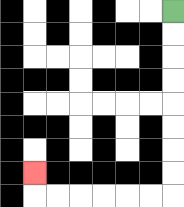{'start': '[7, 0]', 'end': '[1, 7]', 'path_directions': 'D,D,D,D,D,D,D,D,L,L,L,L,L,L,U', 'path_coordinates': '[[7, 0], [7, 1], [7, 2], [7, 3], [7, 4], [7, 5], [7, 6], [7, 7], [7, 8], [6, 8], [5, 8], [4, 8], [3, 8], [2, 8], [1, 8], [1, 7]]'}